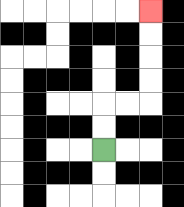{'start': '[4, 6]', 'end': '[6, 0]', 'path_directions': 'U,U,R,R,U,U,U,U', 'path_coordinates': '[[4, 6], [4, 5], [4, 4], [5, 4], [6, 4], [6, 3], [6, 2], [6, 1], [6, 0]]'}